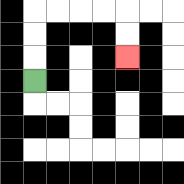{'start': '[1, 3]', 'end': '[5, 2]', 'path_directions': 'U,U,U,R,R,R,R,D,D', 'path_coordinates': '[[1, 3], [1, 2], [1, 1], [1, 0], [2, 0], [3, 0], [4, 0], [5, 0], [5, 1], [5, 2]]'}